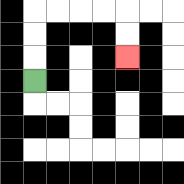{'start': '[1, 3]', 'end': '[5, 2]', 'path_directions': 'U,U,U,R,R,R,R,D,D', 'path_coordinates': '[[1, 3], [1, 2], [1, 1], [1, 0], [2, 0], [3, 0], [4, 0], [5, 0], [5, 1], [5, 2]]'}